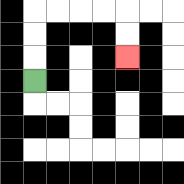{'start': '[1, 3]', 'end': '[5, 2]', 'path_directions': 'U,U,U,R,R,R,R,D,D', 'path_coordinates': '[[1, 3], [1, 2], [1, 1], [1, 0], [2, 0], [3, 0], [4, 0], [5, 0], [5, 1], [5, 2]]'}